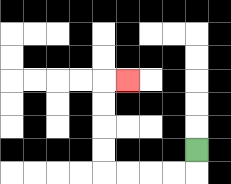{'start': '[8, 6]', 'end': '[5, 3]', 'path_directions': 'D,L,L,L,L,U,U,U,U,R', 'path_coordinates': '[[8, 6], [8, 7], [7, 7], [6, 7], [5, 7], [4, 7], [4, 6], [4, 5], [4, 4], [4, 3], [5, 3]]'}